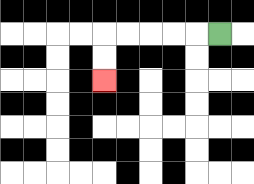{'start': '[9, 1]', 'end': '[4, 3]', 'path_directions': 'L,L,L,L,L,D,D', 'path_coordinates': '[[9, 1], [8, 1], [7, 1], [6, 1], [5, 1], [4, 1], [4, 2], [4, 3]]'}